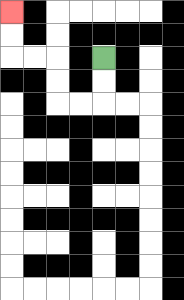{'start': '[4, 2]', 'end': '[0, 0]', 'path_directions': 'D,D,L,L,U,U,L,L,U,U', 'path_coordinates': '[[4, 2], [4, 3], [4, 4], [3, 4], [2, 4], [2, 3], [2, 2], [1, 2], [0, 2], [0, 1], [0, 0]]'}